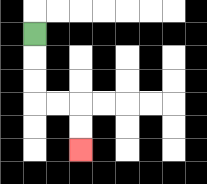{'start': '[1, 1]', 'end': '[3, 6]', 'path_directions': 'D,D,D,R,R,D,D', 'path_coordinates': '[[1, 1], [1, 2], [1, 3], [1, 4], [2, 4], [3, 4], [3, 5], [3, 6]]'}